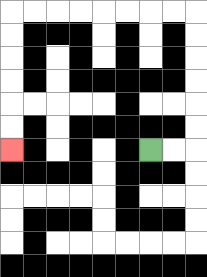{'start': '[6, 6]', 'end': '[0, 6]', 'path_directions': 'R,R,U,U,U,U,U,U,L,L,L,L,L,L,L,L,D,D,D,D,D,D', 'path_coordinates': '[[6, 6], [7, 6], [8, 6], [8, 5], [8, 4], [8, 3], [8, 2], [8, 1], [8, 0], [7, 0], [6, 0], [5, 0], [4, 0], [3, 0], [2, 0], [1, 0], [0, 0], [0, 1], [0, 2], [0, 3], [0, 4], [0, 5], [0, 6]]'}